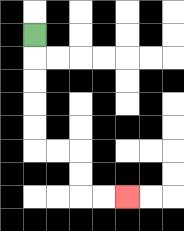{'start': '[1, 1]', 'end': '[5, 8]', 'path_directions': 'D,D,D,D,D,R,R,D,D,R,R', 'path_coordinates': '[[1, 1], [1, 2], [1, 3], [1, 4], [1, 5], [1, 6], [2, 6], [3, 6], [3, 7], [3, 8], [4, 8], [5, 8]]'}